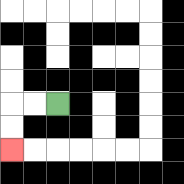{'start': '[2, 4]', 'end': '[0, 6]', 'path_directions': 'L,L,D,D', 'path_coordinates': '[[2, 4], [1, 4], [0, 4], [0, 5], [0, 6]]'}